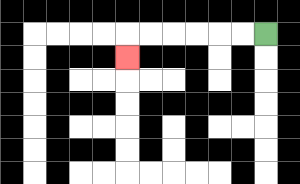{'start': '[11, 1]', 'end': '[5, 2]', 'path_directions': 'L,L,L,L,L,L,D', 'path_coordinates': '[[11, 1], [10, 1], [9, 1], [8, 1], [7, 1], [6, 1], [5, 1], [5, 2]]'}